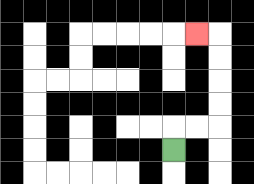{'start': '[7, 6]', 'end': '[8, 1]', 'path_directions': 'U,R,R,U,U,U,U,L', 'path_coordinates': '[[7, 6], [7, 5], [8, 5], [9, 5], [9, 4], [9, 3], [9, 2], [9, 1], [8, 1]]'}